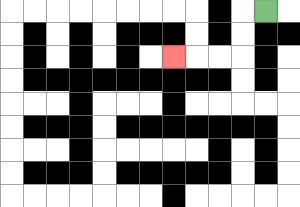{'start': '[11, 0]', 'end': '[7, 2]', 'path_directions': 'L,D,D,L,L,L', 'path_coordinates': '[[11, 0], [10, 0], [10, 1], [10, 2], [9, 2], [8, 2], [7, 2]]'}